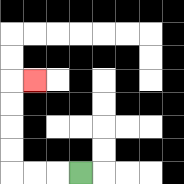{'start': '[3, 7]', 'end': '[1, 3]', 'path_directions': 'L,L,L,U,U,U,U,R', 'path_coordinates': '[[3, 7], [2, 7], [1, 7], [0, 7], [0, 6], [0, 5], [0, 4], [0, 3], [1, 3]]'}